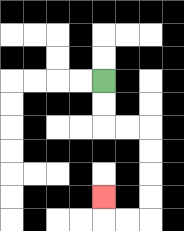{'start': '[4, 3]', 'end': '[4, 8]', 'path_directions': 'D,D,R,R,D,D,D,D,L,L,U', 'path_coordinates': '[[4, 3], [4, 4], [4, 5], [5, 5], [6, 5], [6, 6], [6, 7], [6, 8], [6, 9], [5, 9], [4, 9], [4, 8]]'}